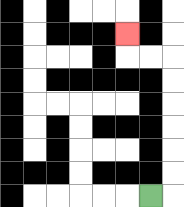{'start': '[6, 8]', 'end': '[5, 1]', 'path_directions': 'R,U,U,U,U,U,U,L,L,U', 'path_coordinates': '[[6, 8], [7, 8], [7, 7], [7, 6], [7, 5], [7, 4], [7, 3], [7, 2], [6, 2], [5, 2], [5, 1]]'}